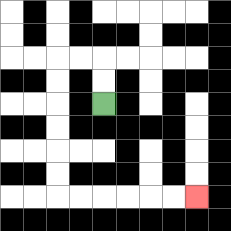{'start': '[4, 4]', 'end': '[8, 8]', 'path_directions': 'U,U,L,L,D,D,D,D,D,D,R,R,R,R,R,R', 'path_coordinates': '[[4, 4], [4, 3], [4, 2], [3, 2], [2, 2], [2, 3], [2, 4], [2, 5], [2, 6], [2, 7], [2, 8], [3, 8], [4, 8], [5, 8], [6, 8], [7, 8], [8, 8]]'}